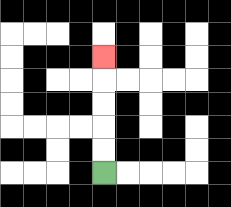{'start': '[4, 7]', 'end': '[4, 2]', 'path_directions': 'U,U,U,U,U', 'path_coordinates': '[[4, 7], [4, 6], [4, 5], [4, 4], [4, 3], [4, 2]]'}